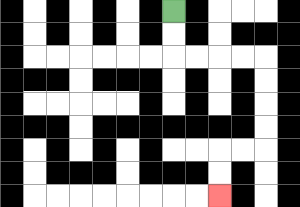{'start': '[7, 0]', 'end': '[9, 8]', 'path_directions': 'D,D,R,R,R,R,D,D,D,D,L,L,D,D', 'path_coordinates': '[[7, 0], [7, 1], [7, 2], [8, 2], [9, 2], [10, 2], [11, 2], [11, 3], [11, 4], [11, 5], [11, 6], [10, 6], [9, 6], [9, 7], [9, 8]]'}